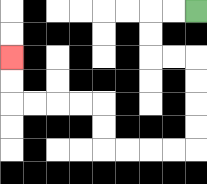{'start': '[8, 0]', 'end': '[0, 2]', 'path_directions': 'L,L,D,D,R,R,D,D,D,D,L,L,L,L,U,U,L,L,L,L,U,U', 'path_coordinates': '[[8, 0], [7, 0], [6, 0], [6, 1], [6, 2], [7, 2], [8, 2], [8, 3], [8, 4], [8, 5], [8, 6], [7, 6], [6, 6], [5, 6], [4, 6], [4, 5], [4, 4], [3, 4], [2, 4], [1, 4], [0, 4], [0, 3], [0, 2]]'}